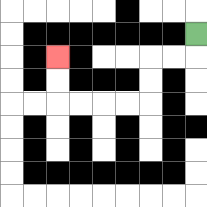{'start': '[8, 1]', 'end': '[2, 2]', 'path_directions': 'D,L,L,D,D,L,L,L,L,U,U', 'path_coordinates': '[[8, 1], [8, 2], [7, 2], [6, 2], [6, 3], [6, 4], [5, 4], [4, 4], [3, 4], [2, 4], [2, 3], [2, 2]]'}